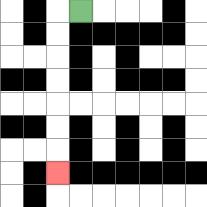{'start': '[3, 0]', 'end': '[2, 7]', 'path_directions': 'L,D,D,D,D,D,D,D', 'path_coordinates': '[[3, 0], [2, 0], [2, 1], [2, 2], [2, 3], [2, 4], [2, 5], [2, 6], [2, 7]]'}